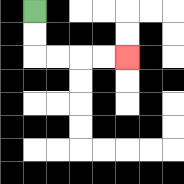{'start': '[1, 0]', 'end': '[5, 2]', 'path_directions': 'D,D,R,R,R,R', 'path_coordinates': '[[1, 0], [1, 1], [1, 2], [2, 2], [3, 2], [4, 2], [5, 2]]'}